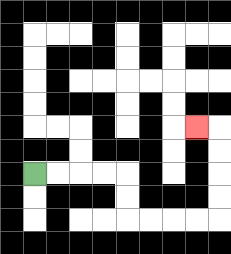{'start': '[1, 7]', 'end': '[8, 5]', 'path_directions': 'R,R,R,R,D,D,R,R,R,R,U,U,U,U,L', 'path_coordinates': '[[1, 7], [2, 7], [3, 7], [4, 7], [5, 7], [5, 8], [5, 9], [6, 9], [7, 9], [8, 9], [9, 9], [9, 8], [9, 7], [9, 6], [9, 5], [8, 5]]'}